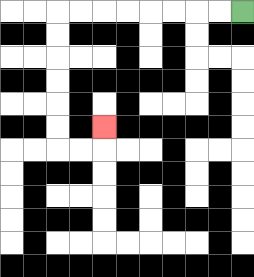{'start': '[10, 0]', 'end': '[4, 5]', 'path_directions': 'L,L,L,L,L,L,L,L,D,D,D,D,D,D,R,R,U', 'path_coordinates': '[[10, 0], [9, 0], [8, 0], [7, 0], [6, 0], [5, 0], [4, 0], [3, 0], [2, 0], [2, 1], [2, 2], [2, 3], [2, 4], [2, 5], [2, 6], [3, 6], [4, 6], [4, 5]]'}